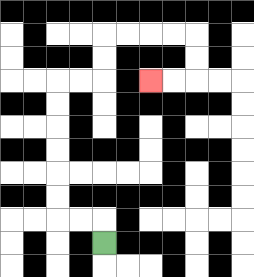{'start': '[4, 10]', 'end': '[6, 3]', 'path_directions': 'U,L,L,U,U,U,U,U,U,R,R,U,U,R,R,R,R,D,D,L,L', 'path_coordinates': '[[4, 10], [4, 9], [3, 9], [2, 9], [2, 8], [2, 7], [2, 6], [2, 5], [2, 4], [2, 3], [3, 3], [4, 3], [4, 2], [4, 1], [5, 1], [6, 1], [7, 1], [8, 1], [8, 2], [8, 3], [7, 3], [6, 3]]'}